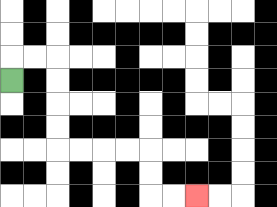{'start': '[0, 3]', 'end': '[8, 8]', 'path_directions': 'U,R,R,D,D,D,D,R,R,R,R,D,D,R,R', 'path_coordinates': '[[0, 3], [0, 2], [1, 2], [2, 2], [2, 3], [2, 4], [2, 5], [2, 6], [3, 6], [4, 6], [5, 6], [6, 6], [6, 7], [6, 8], [7, 8], [8, 8]]'}